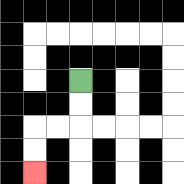{'start': '[3, 3]', 'end': '[1, 7]', 'path_directions': 'D,D,L,L,D,D', 'path_coordinates': '[[3, 3], [3, 4], [3, 5], [2, 5], [1, 5], [1, 6], [1, 7]]'}